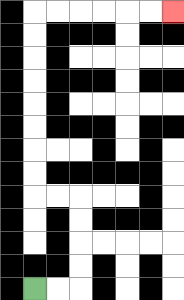{'start': '[1, 12]', 'end': '[7, 0]', 'path_directions': 'R,R,U,U,U,U,L,L,U,U,U,U,U,U,U,U,R,R,R,R,R,R', 'path_coordinates': '[[1, 12], [2, 12], [3, 12], [3, 11], [3, 10], [3, 9], [3, 8], [2, 8], [1, 8], [1, 7], [1, 6], [1, 5], [1, 4], [1, 3], [1, 2], [1, 1], [1, 0], [2, 0], [3, 0], [4, 0], [5, 0], [6, 0], [7, 0]]'}